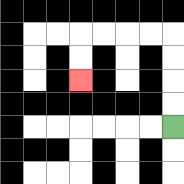{'start': '[7, 5]', 'end': '[3, 3]', 'path_directions': 'U,U,U,U,L,L,L,L,D,D', 'path_coordinates': '[[7, 5], [7, 4], [7, 3], [7, 2], [7, 1], [6, 1], [5, 1], [4, 1], [3, 1], [3, 2], [3, 3]]'}